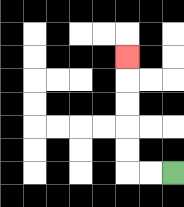{'start': '[7, 7]', 'end': '[5, 2]', 'path_directions': 'L,L,U,U,U,U,U', 'path_coordinates': '[[7, 7], [6, 7], [5, 7], [5, 6], [5, 5], [5, 4], [5, 3], [5, 2]]'}